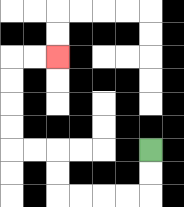{'start': '[6, 6]', 'end': '[2, 2]', 'path_directions': 'D,D,L,L,L,L,U,U,L,L,U,U,U,U,R,R', 'path_coordinates': '[[6, 6], [6, 7], [6, 8], [5, 8], [4, 8], [3, 8], [2, 8], [2, 7], [2, 6], [1, 6], [0, 6], [0, 5], [0, 4], [0, 3], [0, 2], [1, 2], [2, 2]]'}